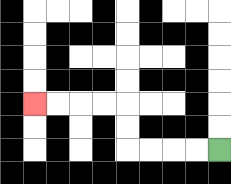{'start': '[9, 6]', 'end': '[1, 4]', 'path_directions': 'L,L,L,L,U,U,L,L,L,L', 'path_coordinates': '[[9, 6], [8, 6], [7, 6], [6, 6], [5, 6], [5, 5], [5, 4], [4, 4], [3, 4], [2, 4], [1, 4]]'}